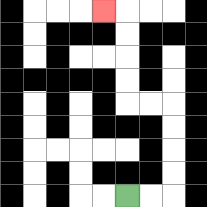{'start': '[5, 8]', 'end': '[4, 0]', 'path_directions': 'R,R,U,U,U,U,L,L,U,U,U,U,L', 'path_coordinates': '[[5, 8], [6, 8], [7, 8], [7, 7], [7, 6], [7, 5], [7, 4], [6, 4], [5, 4], [5, 3], [5, 2], [5, 1], [5, 0], [4, 0]]'}